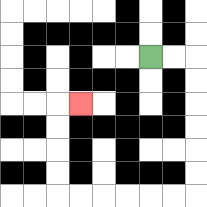{'start': '[6, 2]', 'end': '[3, 4]', 'path_directions': 'R,R,D,D,D,D,D,D,L,L,L,L,L,L,U,U,U,U,R', 'path_coordinates': '[[6, 2], [7, 2], [8, 2], [8, 3], [8, 4], [8, 5], [8, 6], [8, 7], [8, 8], [7, 8], [6, 8], [5, 8], [4, 8], [3, 8], [2, 8], [2, 7], [2, 6], [2, 5], [2, 4], [3, 4]]'}